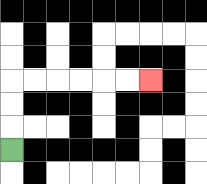{'start': '[0, 6]', 'end': '[6, 3]', 'path_directions': 'U,U,U,R,R,R,R,R,R', 'path_coordinates': '[[0, 6], [0, 5], [0, 4], [0, 3], [1, 3], [2, 3], [3, 3], [4, 3], [5, 3], [6, 3]]'}